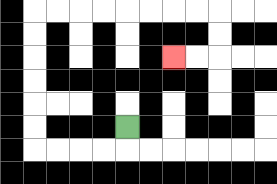{'start': '[5, 5]', 'end': '[7, 2]', 'path_directions': 'D,L,L,L,L,U,U,U,U,U,U,R,R,R,R,R,R,R,R,D,D,L,L', 'path_coordinates': '[[5, 5], [5, 6], [4, 6], [3, 6], [2, 6], [1, 6], [1, 5], [1, 4], [1, 3], [1, 2], [1, 1], [1, 0], [2, 0], [3, 0], [4, 0], [5, 0], [6, 0], [7, 0], [8, 0], [9, 0], [9, 1], [9, 2], [8, 2], [7, 2]]'}